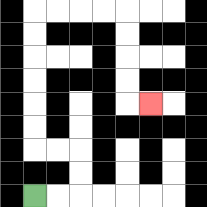{'start': '[1, 8]', 'end': '[6, 4]', 'path_directions': 'R,R,U,U,L,L,U,U,U,U,U,U,R,R,R,R,D,D,D,D,R', 'path_coordinates': '[[1, 8], [2, 8], [3, 8], [3, 7], [3, 6], [2, 6], [1, 6], [1, 5], [1, 4], [1, 3], [1, 2], [1, 1], [1, 0], [2, 0], [3, 0], [4, 0], [5, 0], [5, 1], [5, 2], [5, 3], [5, 4], [6, 4]]'}